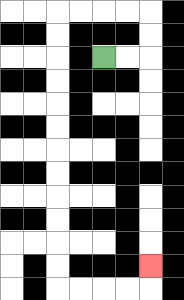{'start': '[4, 2]', 'end': '[6, 11]', 'path_directions': 'R,R,U,U,L,L,L,L,D,D,D,D,D,D,D,D,D,D,D,D,R,R,R,R,U', 'path_coordinates': '[[4, 2], [5, 2], [6, 2], [6, 1], [6, 0], [5, 0], [4, 0], [3, 0], [2, 0], [2, 1], [2, 2], [2, 3], [2, 4], [2, 5], [2, 6], [2, 7], [2, 8], [2, 9], [2, 10], [2, 11], [2, 12], [3, 12], [4, 12], [5, 12], [6, 12], [6, 11]]'}